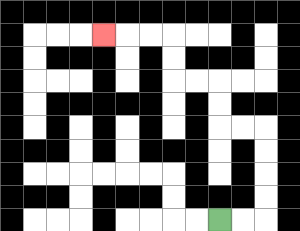{'start': '[9, 9]', 'end': '[4, 1]', 'path_directions': 'R,R,U,U,U,U,L,L,U,U,L,L,U,U,L,L,L', 'path_coordinates': '[[9, 9], [10, 9], [11, 9], [11, 8], [11, 7], [11, 6], [11, 5], [10, 5], [9, 5], [9, 4], [9, 3], [8, 3], [7, 3], [7, 2], [7, 1], [6, 1], [5, 1], [4, 1]]'}